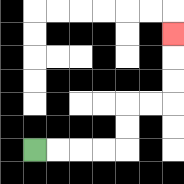{'start': '[1, 6]', 'end': '[7, 1]', 'path_directions': 'R,R,R,R,U,U,R,R,U,U,U', 'path_coordinates': '[[1, 6], [2, 6], [3, 6], [4, 6], [5, 6], [5, 5], [5, 4], [6, 4], [7, 4], [7, 3], [7, 2], [7, 1]]'}